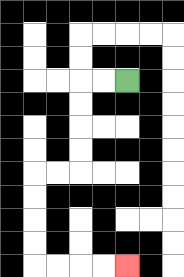{'start': '[5, 3]', 'end': '[5, 11]', 'path_directions': 'L,L,D,D,D,D,L,L,D,D,D,D,R,R,R,R', 'path_coordinates': '[[5, 3], [4, 3], [3, 3], [3, 4], [3, 5], [3, 6], [3, 7], [2, 7], [1, 7], [1, 8], [1, 9], [1, 10], [1, 11], [2, 11], [3, 11], [4, 11], [5, 11]]'}